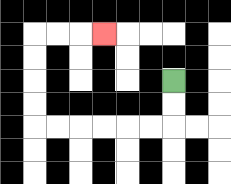{'start': '[7, 3]', 'end': '[4, 1]', 'path_directions': 'D,D,L,L,L,L,L,L,U,U,U,U,R,R,R', 'path_coordinates': '[[7, 3], [7, 4], [7, 5], [6, 5], [5, 5], [4, 5], [3, 5], [2, 5], [1, 5], [1, 4], [1, 3], [1, 2], [1, 1], [2, 1], [3, 1], [4, 1]]'}